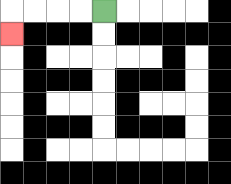{'start': '[4, 0]', 'end': '[0, 1]', 'path_directions': 'L,L,L,L,D', 'path_coordinates': '[[4, 0], [3, 0], [2, 0], [1, 0], [0, 0], [0, 1]]'}